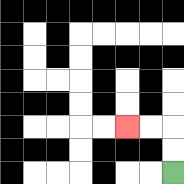{'start': '[7, 7]', 'end': '[5, 5]', 'path_directions': 'U,U,L,L', 'path_coordinates': '[[7, 7], [7, 6], [7, 5], [6, 5], [5, 5]]'}